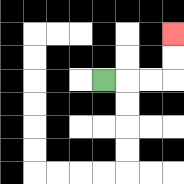{'start': '[4, 3]', 'end': '[7, 1]', 'path_directions': 'R,R,R,U,U', 'path_coordinates': '[[4, 3], [5, 3], [6, 3], [7, 3], [7, 2], [7, 1]]'}